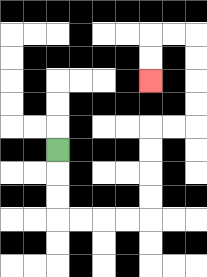{'start': '[2, 6]', 'end': '[6, 3]', 'path_directions': 'D,D,D,R,R,R,R,U,U,U,U,R,R,U,U,U,U,L,L,D,D', 'path_coordinates': '[[2, 6], [2, 7], [2, 8], [2, 9], [3, 9], [4, 9], [5, 9], [6, 9], [6, 8], [6, 7], [6, 6], [6, 5], [7, 5], [8, 5], [8, 4], [8, 3], [8, 2], [8, 1], [7, 1], [6, 1], [6, 2], [6, 3]]'}